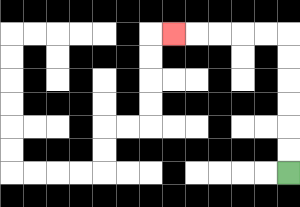{'start': '[12, 7]', 'end': '[7, 1]', 'path_directions': 'U,U,U,U,U,U,L,L,L,L,L', 'path_coordinates': '[[12, 7], [12, 6], [12, 5], [12, 4], [12, 3], [12, 2], [12, 1], [11, 1], [10, 1], [9, 1], [8, 1], [7, 1]]'}